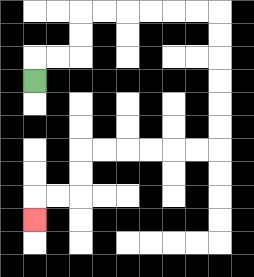{'start': '[1, 3]', 'end': '[1, 9]', 'path_directions': 'U,R,R,U,U,R,R,R,R,R,R,D,D,D,D,D,D,L,L,L,L,L,L,D,D,L,L,D', 'path_coordinates': '[[1, 3], [1, 2], [2, 2], [3, 2], [3, 1], [3, 0], [4, 0], [5, 0], [6, 0], [7, 0], [8, 0], [9, 0], [9, 1], [9, 2], [9, 3], [9, 4], [9, 5], [9, 6], [8, 6], [7, 6], [6, 6], [5, 6], [4, 6], [3, 6], [3, 7], [3, 8], [2, 8], [1, 8], [1, 9]]'}